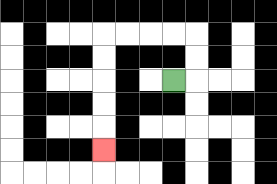{'start': '[7, 3]', 'end': '[4, 6]', 'path_directions': 'R,U,U,L,L,L,L,D,D,D,D,D', 'path_coordinates': '[[7, 3], [8, 3], [8, 2], [8, 1], [7, 1], [6, 1], [5, 1], [4, 1], [4, 2], [4, 3], [4, 4], [4, 5], [4, 6]]'}